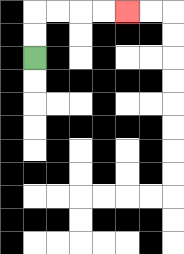{'start': '[1, 2]', 'end': '[5, 0]', 'path_directions': 'U,U,R,R,R,R', 'path_coordinates': '[[1, 2], [1, 1], [1, 0], [2, 0], [3, 0], [4, 0], [5, 0]]'}